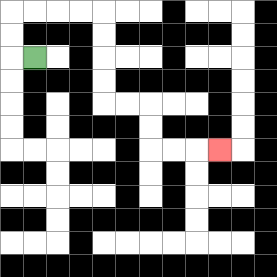{'start': '[1, 2]', 'end': '[9, 6]', 'path_directions': 'L,U,U,R,R,R,R,D,D,D,D,R,R,D,D,R,R,R', 'path_coordinates': '[[1, 2], [0, 2], [0, 1], [0, 0], [1, 0], [2, 0], [3, 0], [4, 0], [4, 1], [4, 2], [4, 3], [4, 4], [5, 4], [6, 4], [6, 5], [6, 6], [7, 6], [8, 6], [9, 6]]'}